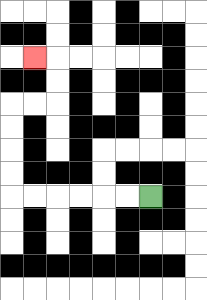{'start': '[6, 8]', 'end': '[1, 2]', 'path_directions': 'L,L,L,L,L,L,U,U,U,U,R,R,U,U,L', 'path_coordinates': '[[6, 8], [5, 8], [4, 8], [3, 8], [2, 8], [1, 8], [0, 8], [0, 7], [0, 6], [0, 5], [0, 4], [1, 4], [2, 4], [2, 3], [2, 2], [1, 2]]'}